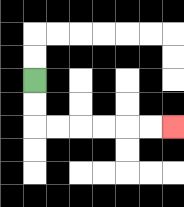{'start': '[1, 3]', 'end': '[7, 5]', 'path_directions': 'D,D,R,R,R,R,R,R', 'path_coordinates': '[[1, 3], [1, 4], [1, 5], [2, 5], [3, 5], [4, 5], [5, 5], [6, 5], [7, 5]]'}